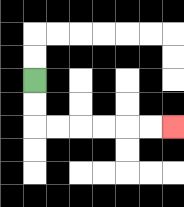{'start': '[1, 3]', 'end': '[7, 5]', 'path_directions': 'D,D,R,R,R,R,R,R', 'path_coordinates': '[[1, 3], [1, 4], [1, 5], [2, 5], [3, 5], [4, 5], [5, 5], [6, 5], [7, 5]]'}